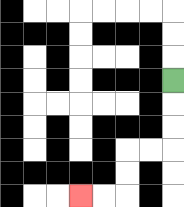{'start': '[7, 3]', 'end': '[3, 8]', 'path_directions': 'D,D,D,L,L,D,D,L,L', 'path_coordinates': '[[7, 3], [7, 4], [7, 5], [7, 6], [6, 6], [5, 6], [5, 7], [5, 8], [4, 8], [3, 8]]'}